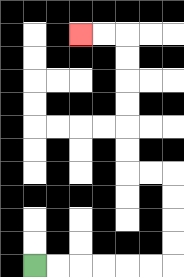{'start': '[1, 11]', 'end': '[3, 1]', 'path_directions': 'R,R,R,R,R,R,U,U,U,U,L,L,U,U,U,U,U,U,L,L', 'path_coordinates': '[[1, 11], [2, 11], [3, 11], [4, 11], [5, 11], [6, 11], [7, 11], [7, 10], [7, 9], [7, 8], [7, 7], [6, 7], [5, 7], [5, 6], [5, 5], [5, 4], [5, 3], [5, 2], [5, 1], [4, 1], [3, 1]]'}